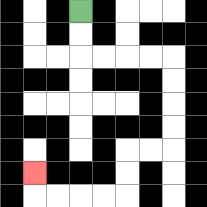{'start': '[3, 0]', 'end': '[1, 7]', 'path_directions': 'D,D,R,R,R,R,D,D,D,D,L,L,D,D,L,L,L,L,U', 'path_coordinates': '[[3, 0], [3, 1], [3, 2], [4, 2], [5, 2], [6, 2], [7, 2], [7, 3], [7, 4], [7, 5], [7, 6], [6, 6], [5, 6], [5, 7], [5, 8], [4, 8], [3, 8], [2, 8], [1, 8], [1, 7]]'}